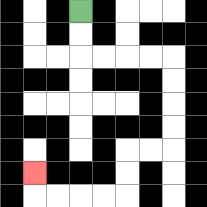{'start': '[3, 0]', 'end': '[1, 7]', 'path_directions': 'D,D,R,R,R,R,D,D,D,D,L,L,D,D,L,L,L,L,U', 'path_coordinates': '[[3, 0], [3, 1], [3, 2], [4, 2], [5, 2], [6, 2], [7, 2], [7, 3], [7, 4], [7, 5], [7, 6], [6, 6], [5, 6], [5, 7], [5, 8], [4, 8], [3, 8], [2, 8], [1, 8], [1, 7]]'}